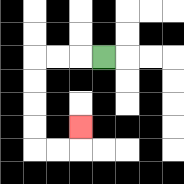{'start': '[4, 2]', 'end': '[3, 5]', 'path_directions': 'L,L,L,D,D,D,D,R,R,U', 'path_coordinates': '[[4, 2], [3, 2], [2, 2], [1, 2], [1, 3], [1, 4], [1, 5], [1, 6], [2, 6], [3, 6], [3, 5]]'}